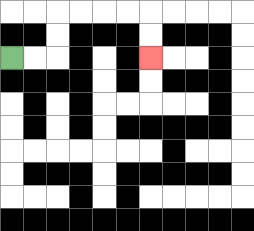{'start': '[0, 2]', 'end': '[6, 2]', 'path_directions': 'R,R,U,U,R,R,R,R,D,D', 'path_coordinates': '[[0, 2], [1, 2], [2, 2], [2, 1], [2, 0], [3, 0], [4, 0], [5, 0], [6, 0], [6, 1], [6, 2]]'}